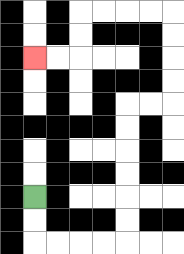{'start': '[1, 8]', 'end': '[1, 2]', 'path_directions': 'D,D,R,R,R,R,U,U,U,U,U,U,R,R,U,U,U,U,L,L,L,L,D,D,L,L', 'path_coordinates': '[[1, 8], [1, 9], [1, 10], [2, 10], [3, 10], [4, 10], [5, 10], [5, 9], [5, 8], [5, 7], [5, 6], [5, 5], [5, 4], [6, 4], [7, 4], [7, 3], [7, 2], [7, 1], [7, 0], [6, 0], [5, 0], [4, 0], [3, 0], [3, 1], [3, 2], [2, 2], [1, 2]]'}